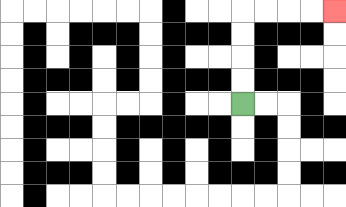{'start': '[10, 4]', 'end': '[14, 0]', 'path_directions': 'U,U,U,U,R,R,R,R', 'path_coordinates': '[[10, 4], [10, 3], [10, 2], [10, 1], [10, 0], [11, 0], [12, 0], [13, 0], [14, 0]]'}